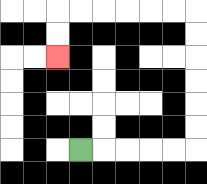{'start': '[3, 6]', 'end': '[2, 2]', 'path_directions': 'R,R,R,R,R,U,U,U,U,U,U,L,L,L,L,L,L,D,D', 'path_coordinates': '[[3, 6], [4, 6], [5, 6], [6, 6], [7, 6], [8, 6], [8, 5], [8, 4], [8, 3], [8, 2], [8, 1], [8, 0], [7, 0], [6, 0], [5, 0], [4, 0], [3, 0], [2, 0], [2, 1], [2, 2]]'}